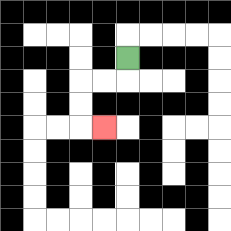{'start': '[5, 2]', 'end': '[4, 5]', 'path_directions': 'D,L,L,D,D,R', 'path_coordinates': '[[5, 2], [5, 3], [4, 3], [3, 3], [3, 4], [3, 5], [4, 5]]'}